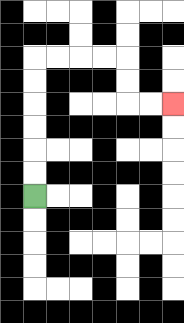{'start': '[1, 8]', 'end': '[7, 4]', 'path_directions': 'U,U,U,U,U,U,R,R,R,R,D,D,R,R', 'path_coordinates': '[[1, 8], [1, 7], [1, 6], [1, 5], [1, 4], [1, 3], [1, 2], [2, 2], [3, 2], [4, 2], [5, 2], [5, 3], [5, 4], [6, 4], [7, 4]]'}